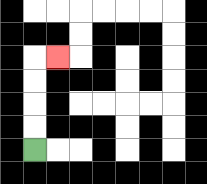{'start': '[1, 6]', 'end': '[2, 2]', 'path_directions': 'U,U,U,U,R', 'path_coordinates': '[[1, 6], [1, 5], [1, 4], [1, 3], [1, 2], [2, 2]]'}